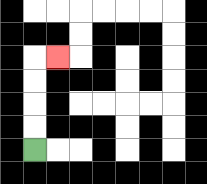{'start': '[1, 6]', 'end': '[2, 2]', 'path_directions': 'U,U,U,U,R', 'path_coordinates': '[[1, 6], [1, 5], [1, 4], [1, 3], [1, 2], [2, 2]]'}